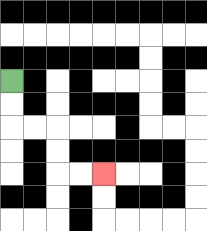{'start': '[0, 3]', 'end': '[4, 7]', 'path_directions': 'D,D,R,R,D,D,R,R', 'path_coordinates': '[[0, 3], [0, 4], [0, 5], [1, 5], [2, 5], [2, 6], [2, 7], [3, 7], [4, 7]]'}